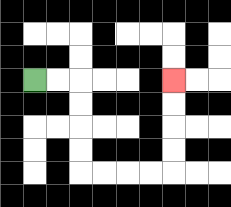{'start': '[1, 3]', 'end': '[7, 3]', 'path_directions': 'R,R,D,D,D,D,R,R,R,R,U,U,U,U', 'path_coordinates': '[[1, 3], [2, 3], [3, 3], [3, 4], [3, 5], [3, 6], [3, 7], [4, 7], [5, 7], [6, 7], [7, 7], [7, 6], [7, 5], [7, 4], [7, 3]]'}